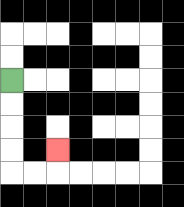{'start': '[0, 3]', 'end': '[2, 6]', 'path_directions': 'D,D,D,D,R,R,U', 'path_coordinates': '[[0, 3], [0, 4], [0, 5], [0, 6], [0, 7], [1, 7], [2, 7], [2, 6]]'}